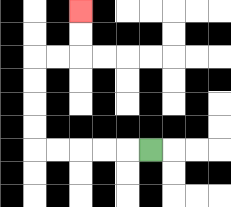{'start': '[6, 6]', 'end': '[3, 0]', 'path_directions': 'L,L,L,L,L,U,U,U,U,R,R,U,U', 'path_coordinates': '[[6, 6], [5, 6], [4, 6], [3, 6], [2, 6], [1, 6], [1, 5], [1, 4], [1, 3], [1, 2], [2, 2], [3, 2], [3, 1], [3, 0]]'}